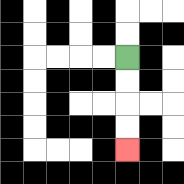{'start': '[5, 2]', 'end': '[5, 6]', 'path_directions': 'D,D,D,D', 'path_coordinates': '[[5, 2], [5, 3], [5, 4], [5, 5], [5, 6]]'}